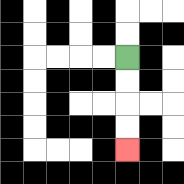{'start': '[5, 2]', 'end': '[5, 6]', 'path_directions': 'D,D,D,D', 'path_coordinates': '[[5, 2], [5, 3], [5, 4], [5, 5], [5, 6]]'}